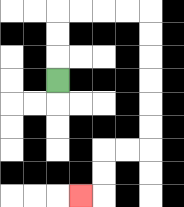{'start': '[2, 3]', 'end': '[3, 8]', 'path_directions': 'U,U,U,R,R,R,R,D,D,D,D,D,D,L,L,D,D,L', 'path_coordinates': '[[2, 3], [2, 2], [2, 1], [2, 0], [3, 0], [4, 0], [5, 0], [6, 0], [6, 1], [6, 2], [6, 3], [6, 4], [6, 5], [6, 6], [5, 6], [4, 6], [4, 7], [4, 8], [3, 8]]'}